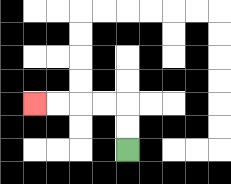{'start': '[5, 6]', 'end': '[1, 4]', 'path_directions': 'U,U,L,L,L,L', 'path_coordinates': '[[5, 6], [5, 5], [5, 4], [4, 4], [3, 4], [2, 4], [1, 4]]'}